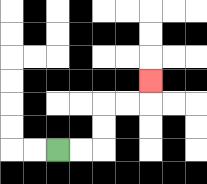{'start': '[2, 6]', 'end': '[6, 3]', 'path_directions': 'R,R,U,U,R,R,U', 'path_coordinates': '[[2, 6], [3, 6], [4, 6], [4, 5], [4, 4], [5, 4], [6, 4], [6, 3]]'}